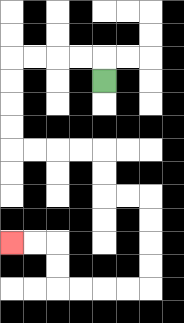{'start': '[4, 3]', 'end': '[0, 10]', 'path_directions': 'U,L,L,L,L,D,D,D,D,R,R,R,R,D,D,R,R,D,D,D,D,L,L,L,L,U,U,L,L', 'path_coordinates': '[[4, 3], [4, 2], [3, 2], [2, 2], [1, 2], [0, 2], [0, 3], [0, 4], [0, 5], [0, 6], [1, 6], [2, 6], [3, 6], [4, 6], [4, 7], [4, 8], [5, 8], [6, 8], [6, 9], [6, 10], [6, 11], [6, 12], [5, 12], [4, 12], [3, 12], [2, 12], [2, 11], [2, 10], [1, 10], [0, 10]]'}